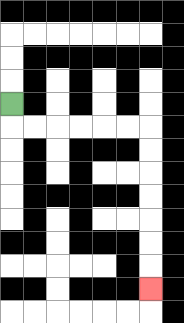{'start': '[0, 4]', 'end': '[6, 12]', 'path_directions': 'D,R,R,R,R,R,R,D,D,D,D,D,D,D', 'path_coordinates': '[[0, 4], [0, 5], [1, 5], [2, 5], [3, 5], [4, 5], [5, 5], [6, 5], [6, 6], [6, 7], [6, 8], [6, 9], [6, 10], [6, 11], [6, 12]]'}